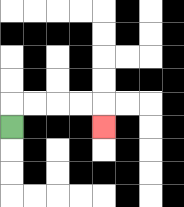{'start': '[0, 5]', 'end': '[4, 5]', 'path_directions': 'U,R,R,R,R,D', 'path_coordinates': '[[0, 5], [0, 4], [1, 4], [2, 4], [3, 4], [4, 4], [4, 5]]'}